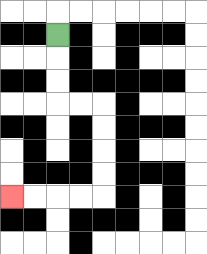{'start': '[2, 1]', 'end': '[0, 8]', 'path_directions': 'D,D,D,R,R,D,D,D,D,L,L,L,L', 'path_coordinates': '[[2, 1], [2, 2], [2, 3], [2, 4], [3, 4], [4, 4], [4, 5], [4, 6], [4, 7], [4, 8], [3, 8], [2, 8], [1, 8], [0, 8]]'}